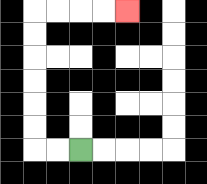{'start': '[3, 6]', 'end': '[5, 0]', 'path_directions': 'L,L,U,U,U,U,U,U,R,R,R,R', 'path_coordinates': '[[3, 6], [2, 6], [1, 6], [1, 5], [1, 4], [1, 3], [1, 2], [1, 1], [1, 0], [2, 0], [3, 0], [4, 0], [5, 0]]'}